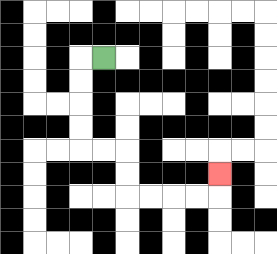{'start': '[4, 2]', 'end': '[9, 7]', 'path_directions': 'L,D,D,D,D,R,R,D,D,R,R,R,R,U', 'path_coordinates': '[[4, 2], [3, 2], [3, 3], [3, 4], [3, 5], [3, 6], [4, 6], [5, 6], [5, 7], [5, 8], [6, 8], [7, 8], [8, 8], [9, 8], [9, 7]]'}